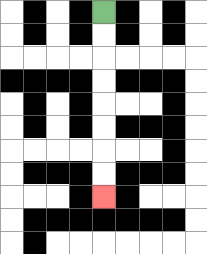{'start': '[4, 0]', 'end': '[4, 8]', 'path_directions': 'D,D,D,D,D,D,D,D', 'path_coordinates': '[[4, 0], [4, 1], [4, 2], [4, 3], [4, 4], [4, 5], [4, 6], [4, 7], [4, 8]]'}